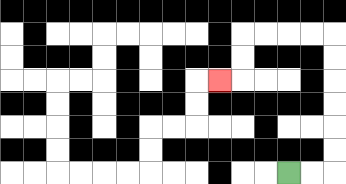{'start': '[12, 7]', 'end': '[9, 3]', 'path_directions': 'R,R,U,U,U,U,U,U,L,L,L,L,D,D,L', 'path_coordinates': '[[12, 7], [13, 7], [14, 7], [14, 6], [14, 5], [14, 4], [14, 3], [14, 2], [14, 1], [13, 1], [12, 1], [11, 1], [10, 1], [10, 2], [10, 3], [9, 3]]'}